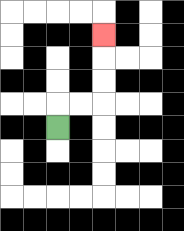{'start': '[2, 5]', 'end': '[4, 1]', 'path_directions': 'U,R,R,U,U,U', 'path_coordinates': '[[2, 5], [2, 4], [3, 4], [4, 4], [4, 3], [4, 2], [4, 1]]'}